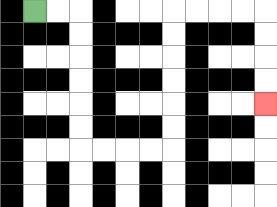{'start': '[1, 0]', 'end': '[11, 4]', 'path_directions': 'R,R,D,D,D,D,D,D,R,R,R,R,U,U,U,U,U,U,R,R,R,R,D,D,D,D', 'path_coordinates': '[[1, 0], [2, 0], [3, 0], [3, 1], [3, 2], [3, 3], [3, 4], [3, 5], [3, 6], [4, 6], [5, 6], [6, 6], [7, 6], [7, 5], [7, 4], [7, 3], [7, 2], [7, 1], [7, 0], [8, 0], [9, 0], [10, 0], [11, 0], [11, 1], [11, 2], [11, 3], [11, 4]]'}